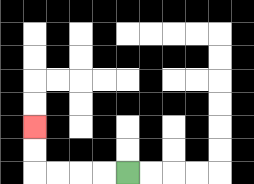{'start': '[5, 7]', 'end': '[1, 5]', 'path_directions': 'L,L,L,L,U,U', 'path_coordinates': '[[5, 7], [4, 7], [3, 7], [2, 7], [1, 7], [1, 6], [1, 5]]'}